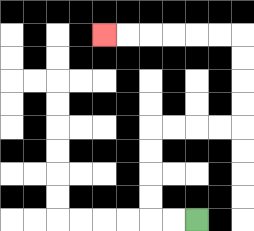{'start': '[8, 9]', 'end': '[4, 1]', 'path_directions': 'L,L,U,U,U,U,R,R,R,R,U,U,U,U,L,L,L,L,L,L', 'path_coordinates': '[[8, 9], [7, 9], [6, 9], [6, 8], [6, 7], [6, 6], [6, 5], [7, 5], [8, 5], [9, 5], [10, 5], [10, 4], [10, 3], [10, 2], [10, 1], [9, 1], [8, 1], [7, 1], [6, 1], [5, 1], [4, 1]]'}